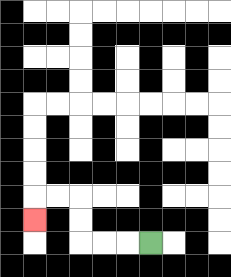{'start': '[6, 10]', 'end': '[1, 9]', 'path_directions': 'L,L,L,U,U,L,L,D', 'path_coordinates': '[[6, 10], [5, 10], [4, 10], [3, 10], [3, 9], [3, 8], [2, 8], [1, 8], [1, 9]]'}